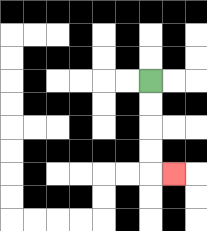{'start': '[6, 3]', 'end': '[7, 7]', 'path_directions': 'D,D,D,D,R', 'path_coordinates': '[[6, 3], [6, 4], [6, 5], [6, 6], [6, 7], [7, 7]]'}